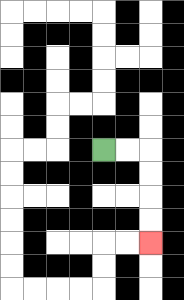{'start': '[4, 6]', 'end': '[6, 10]', 'path_directions': 'R,R,D,D,D,D', 'path_coordinates': '[[4, 6], [5, 6], [6, 6], [6, 7], [6, 8], [6, 9], [6, 10]]'}